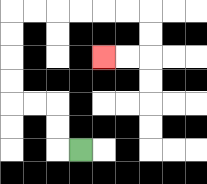{'start': '[3, 6]', 'end': '[4, 2]', 'path_directions': 'L,U,U,L,L,U,U,U,U,R,R,R,R,R,R,D,D,L,L', 'path_coordinates': '[[3, 6], [2, 6], [2, 5], [2, 4], [1, 4], [0, 4], [0, 3], [0, 2], [0, 1], [0, 0], [1, 0], [2, 0], [3, 0], [4, 0], [5, 0], [6, 0], [6, 1], [6, 2], [5, 2], [4, 2]]'}